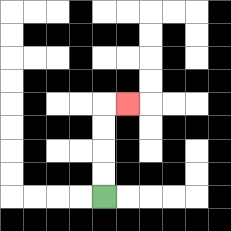{'start': '[4, 8]', 'end': '[5, 4]', 'path_directions': 'U,U,U,U,R', 'path_coordinates': '[[4, 8], [4, 7], [4, 6], [4, 5], [4, 4], [5, 4]]'}